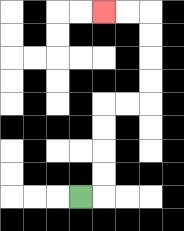{'start': '[3, 8]', 'end': '[4, 0]', 'path_directions': 'R,U,U,U,U,R,R,U,U,U,U,L,L', 'path_coordinates': '[[3, 8], [4, 8], [4, 7], [4, 6], [4, 5], [4, 4], [5, 4], [6, 4], [6, 3], [6, 2], [6, 1], [6, 0], [5, 0], [4, 0]]'}